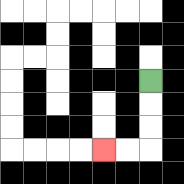{'start': '[6, 3]', 'end': '[4, 6]', 'path_directions': 'D,D,D,L,L', 'path_coordinates': '[[6, 3], [6, 4], [6, 5], [6, 6], [5, 6], [4, 6]]'}